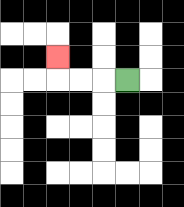{'start': '[5, 3]', 'end': '[2, 2]', 'path_directions': 'L,L,L,U', 'path_coordinates': '[[5, 3], [4, 3], [3, 3], [2, 3], [2, 2]]'}